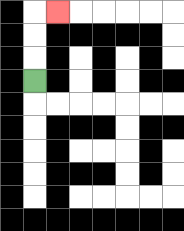{'start': '[1, 3]', 'end': '[2, 0]', 'path_directions': 'U,U,U,R', 'path_coordinates': '[[1, 3], [1, 2], [1, 1], [1, 0], [2, 0]]'}